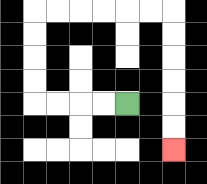{'start': '[5, 4]', 'end': '[7, 6]', 'path_directions': 'L,L,L,L,U,U,U,U,R,R,R,R,R,R,D,D,D,D,D,D', 'path_coordinates': '[[5, 4], [4, 4], [3, 4], [2, 4], [1, 4], [1, 3], [1, 2], [1, 1], [1, 0], [2, 0], [3, 0], [4, 0], [5, 0], [6, 0], [7, 0], [7, 1], [7, 2], [7, 3], [7, 4], [7, 5], [7, 6]]'}